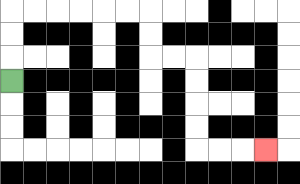{'start': '[0, 3]', 'end': '[11, 6]', 'path_directions': 'U,U,U,R,R,R,R,R,R,D,D,R,R,D,D,D,D,R,R,R', 'path_coordinates': '[[0, 3], [0, 2], [0, 1], [0, 0], [1, 0], [2, 0], [3, 0], [4, 0], [5, 0], [6, 0], [6, 1], [6, 2], [7, 2], [8, 2], [8, 3], [8, 4], [8, 5], [8, 6], [9, 6], [10, 6], [11, 6]]'}